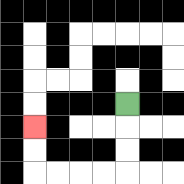{'start': '[5, 4]', 'end': '[1, 5]', 'path_directions': 'D,D,D,L,L,L,L,U,U', 'path_coordinates': '[[5, 4], [5, 5], [5, 6], [5, 7], [4, 7], [3, 7], [2, 7], [1, 7], [1, 6], [1, 5]]'}